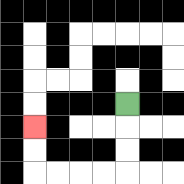{'start': '[5, 4]', 'end': '[1, 5]', 'path_directions': 'D,D,D,L,L,L,L,U,U', 'path_coordinates': '[[5, 4], [5, 5], [5, 6], [5, 7], [4, 7], [3, 7], [2, 7], [1, 7], [1, 6], [1, 5]]'}